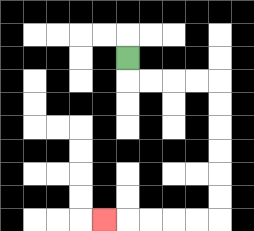{'start': '[5, 2]', 'end': '[4, 9]', 'path_directions': 'D,R,R,R,R,D,D,D,D,D,D,L,L,L,L,L', 'path_coordinates': '[[5, 2], [5, 3], [6, 3], [7, 3], [8, 3], [9, 3], [9, 4], [9, 5], [9, 6], [9, 7], [9, 8], [9, 9], [8, 9], [7, 9], [6, 9], [5, 9], [4, 9]]'}